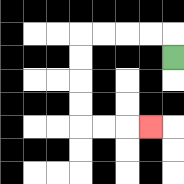{'start': '[7, 2]', 'end': '[6, 5]', 'path_directions': 'U,L,L,L,L,D,D,D,D,R,R,R', 'path_coordinates': '[[7, 2], [7, 1], [6, 1], [5, 1], [4, 1], [3, 1], [3, 2], [3, 3], [3, 4], [3, 5], [4, 5], [5, 5], [6, 5]]'}